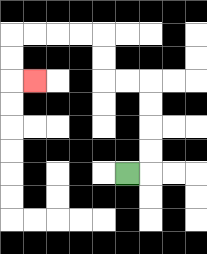{'start': '[5, 7]', 'end': '[1, 3]', 'path_directions': 'R,U,U,U,U,L,L,U,U,L,L,L,L,D,D,R', 'path_coordinates': '[[5, 7], [6, 7], [6, 6], [6, 5], [6, 4], [6, 3], [5, 3], [4, 3], [4, 2], [4, 1], [3, 1], [2, 1], [1, 1], [0, 1], [0, 2], [0, 3], [1, 3]]'}